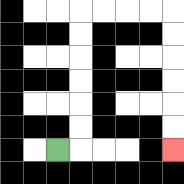{'start': '[2, 6]', 'end': '[7, 6]', 'path_directions': 'R,U,U,U,U,U,U,R,R,R,R,D,D,D,D,D,D', 'path_coordinates': '[[2, 6], [3, 6], [3, 5], [3, 4], [3, 3], [3, 2], [3, 1], [3, 0], [4, 0], [5, 0], [6, 0], [7, 0], [7, 1], [7, 2], [7, 3], [7, 4], [7, 5], [7, 6]]'}